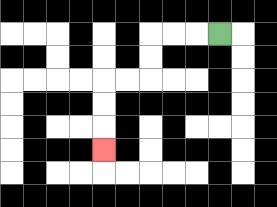{'start': '[9, 1]', 'end': '[4, 6]', 'path_directions': 'L,L,L,D,D,L,L,D,D,D', 'path_coordinates': '[[9, 1], [8, 1], [7, 1], [6, 1], [6, 2], [6, 3], [5, 3], [4, 3], [4, 4], [4, 5], [4, 6]]'}